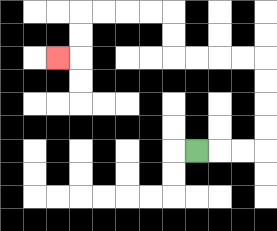{'start': '[8, 6]', 'end': '[2, 2]', 'path_directions': 'R,R,R,U,U,U,U,L,L,L,L,U,U,L,L,L,L,D,D,L', 'path_coordinates': '[[8, 6], [9, 6], [10, 6], [11, 6], [11, 5], [11, 4], [11, 3], [11, 2], [10, 2], [9, 2], [8, 2], [7, 2], [7, 1], [7, 0], [6, 0], [5, 0], [4, 0], [3, 0], [3, 1], [3, 2], [2, 2]]'}